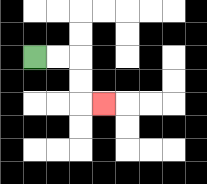{'start': '[1, 2]', 'end': '[4, 4]', 'path_directions': 'R,R,D,D,R', 'path_coordinates': '[[1, 2], [2, 2], [3, 2], [3, 3], [3, 4], [4, 4]]'}